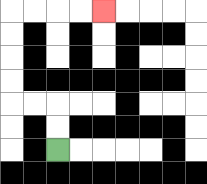{'start': '[2, 6]', 'end': '[4, 0]', 'path_directions': 'U,U,L,L,U,U,U,U,R,R,R,R', 'path_coordinates': '[[2, 6], [2, 5], [2, 4], [1, 4], [0, 4], [0, 3], [0, 2], [0, 1], [0, 0], [1, 0], [2, 0], [3, 0], [4, 0]]'}